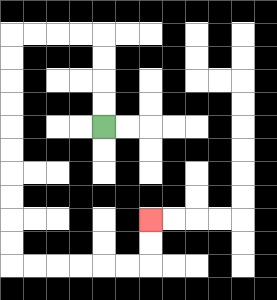{'start': '[4, 5]', 'end': '[6, 9]', 'path_directions': 'U,U,U,U,L,L,L,L,D,D,D,D,D,D,D,D,D,D,R,R,R,R,R,R,U,U', 'path_coordinates': '[[4, 5], [4, 4], [4, 3], [4, 2], [4, 1], [3, 1], [2, 1], [1, 1], [0, 1], [0, 2], [0, 3], [0, 4], [0, 5], [0, 6], [0, 7], [0, 8], [0, 9], [0, 10], [0, 11], [1, 11], [2, 11], [3, 11], [4, 11], [5, 11], [6, 11], [6, 10], [6, 9]]'}